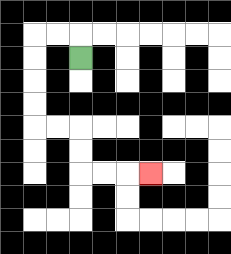{'start': '[3, 2]', 'end': '[6, 7]', 'path_directions': 'U,L,L,D,D,D,D,R,R,D,D,R,R,R', 'path_coordinates': '[[3, 2], [3, 1], [2, 1], [1, 1], [1, 2], [1, 3], [1, 4], [1, 5], [2, 5], [3, 5], [3, 6], [3, 7], [4, 7], [5, 7], [6, 7]]'}